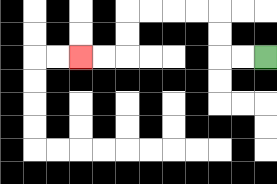{'start': '[11, 2]', 'end': '[3, 2]', 'path_directions': 'L,L,U,U,L,L,L,L,D,D,L,L', 'path_coordinates': '[[11, 2], [10, 2], [9, 2], [9, 1], [9, 0], [8, 0], [7, 0], [6, 0], [5, 0], [5, 1], [5, 2], [4, 2], [3, 2]]'}